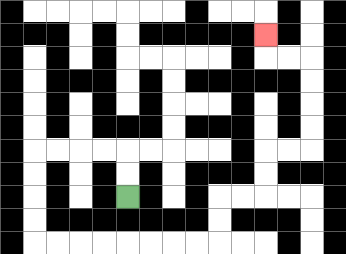{'start': '[5, 8]', 'end': '[11, 1]', 'path_directions': 'U,U,L,L,L,L,D,D,D,D,R,R,R,R,R,R,R,R,U,U,R,R,U,U,R,R,U,U,U,U,L,L,U', 'path_coordinates': '[[5, 8], [5, 7], [5, 6], [4, 6], [3, 6], [2, 6], [1, 6], [1, 7], [1, 8], [1, 9], [1, 10], [2, 10], [3, 10], [4, 10], [5, 10], [6, 10], [7, 10], [8, 10], [9, 10], [9, 9], [9, 8], [10, 8], [11, 8], [11, 7], [11, 6], [12, 6], [13, 6], [13, 5], [13, 4], [13, 3], [13, 2], [12, 2], [11, 2], [11, 1]]'}